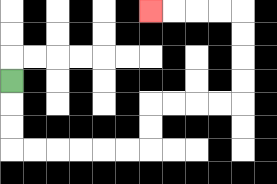{'start': '[0, 3]', 'end': '[6, 0]', 'path_directions': 'D,D,D,R,R,R,R,R,R,U,U,R,R,R,R,U,U,U,U,L,L,L,L', 'path_coordinates': '[[0, 3], [0, 4], [0, 5], [0, 6], [1, 6], [2, 6], [3, 6], [4, 6], [5, 6], [6, 6], [6, 5], [6, 4], [7, 4], [8, 4], [9, 4], [10, 4], [10, 3], [10, 2], [10, 1], [10, 0], [9, 0], [8, 0], [7, 0], [6, 0]]'}